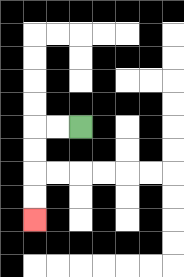{'start': '[3, 5]', 'end': '[1, 9]', 'path_directions': 'L,L,D,D,D,D', 'path_coordinates': '[[3, 5], [2, 5], [1, 5], [1, 6], [1, 7], [1, 8], [1, 9]]'}